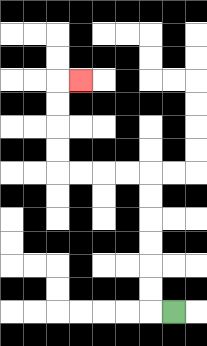{'start': '[7, 13]', 'end': '[3, 3]', 'path_directions': 'L,U,U,U,U,U,U,L,L,L,L,U,U,U,U,R', 'path_coordinates': '[[7, 13], [6, 13], [6, 12], [6, 11], [6, 10], [6, 9], [6, 8], [6, 7], [5, 7], [4, 7], [3, 7], [2, 7], [2, 6], [2, 5], [2, 4], [2, 3], [3, 3]]'}